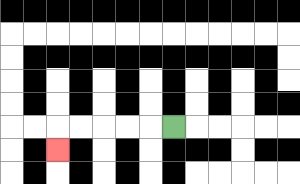{'start': '[7, 5]', 'end': '[2, 6]', 'path_directions': 'L,L,L,L,L,D', 'path_coordinates': '[[7, 5], [6, 5], [5, 5], [4, 5], [3, 5], [2, 5], [2, 6]]'}